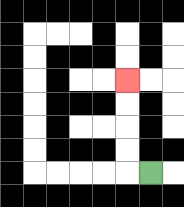{'start': '[6, 7]', 'end': '[5, 3]', 'path_directions': 'L,U,U,U,U', 'path_coordinates': '[[6, 7], [5, 7], [5, 6], [5, 5], [5, 4], [5, 3]]'}